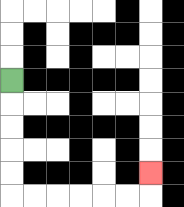{'start': '[0, 3]', 'end': '[6, 7]', 'path_directions': 'D,D,D,D,D,R,R,R,R,R,R,U', 'path_coordinates': '[[0, 3], [0, 4], [0, 5], [0, 6], [0, 7], [0, 8], [1, 8], [2, 8], [3, 8], [4, 8], [5, 8], [6, 8], [6, 7]]'}